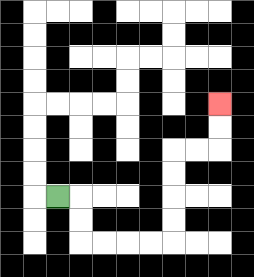{'start': '[2, 8]', 'end': '[9, 4]', 'path_directions': 'R,D,D,R,R,R,R,U,U,U,U,R,R,U,U', 'path_coordinates': '[[2, 8], [3, 8], [3, 9], [3, 10], [4, 10], [5, 10], [6, 10], [7, 10], [7, 9], [7, 8], [7, 7], [7, 6], [8, 6], [9, 6], [9, 5], [9, 4]]'}